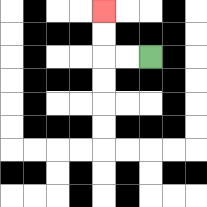{'start': '[6, 2]', 'end': '[4, 0]', 'path_directions': 'L,L,U,U', 'path_coordinates': '[[6, 2], [5, 2], [4, 2], [4, 1], [4, 0]]'}